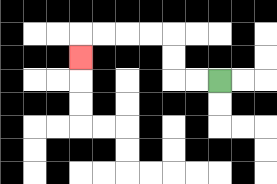{'start': '[9, 3]', 'end': '[3, 2]', 'path_directions': 'L,L,U,U,L,L,L,L,D', 'path_coordinates': '[[9, 3], [8, 3], [7, 3], [7, 2], [7, 1], [6, 1], [5, 1], [4, 1], [3, 1], [3, 2]]'}